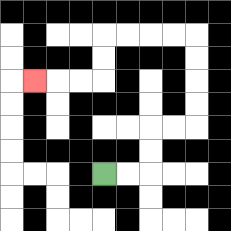{'start': '[4, 7]', 'end': '[1, 3]', 'path_directions': 'R,R,U,U,R,R,U,U,U,U,L,L,L,L,D,D,L,L,L', 'path_coordinates': '[[4, 7], [5, 7], [6, 7], [6, 6], [6, 5], [7, 5], [8, 5], [8, 4], [8, 3], [8, 2], [8, 1], [7, 1], [6, 1], [5, 1], [4, 1], [4, 2], [4, 3], [3, 3], [2, 3], [1, 3]]'}